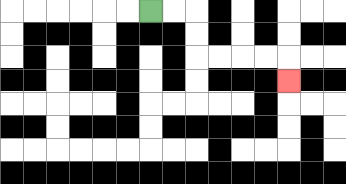{'start': '[6, 0]', 'end': '[12, 3]', 'path_directions': 'R,R,D,D,R,R,R,R,D', 'path_coordinates': '[[6, 0], [7, 0], [8, 0], [8, 1], [8, 2], [9, 2], [10, 2], [11, 2], [12, 2], [12, 3]]'}